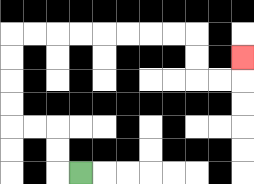{'start': '[3, 7]', 'end': '[10, 2]', 'path_directions': 'L,U,U,L,L,U,U,U,U,R,R,R,R,R,R,R,R,D,D,R,R,U', 'path_coordinates': '[[3, 7], [2, 7], [2, 6], [2, 5], [1, 5], [0, 5], [0, 4], [0, 3], [0, 2], [0, 1], [1, 1], [2, 1], [3, 1], [4, 1], [5, 1], [6, 1], [7, 1], [8, 1], [8, 2], [8, 3], [9, 3], [10, 3], [10, 2]]'}